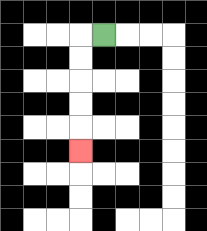{'start': '[4, 1]', 'end': '[3, 6]', 'path_directions': 'L,D,D,D,D,D', 'path_coordinates': '[[4, 1], [3, 1], [3, 2], [3, 3], [3, 4], [3, 5], [3, 6]]'}